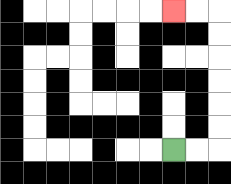{'start': '[7, 6]', 'end': '[7, 0]', 'path_directions': 'R,R,U,U,U,U,U,U,L,L', 'path_coordinates': '[[7, 6], [8, 6], [9, 6], [9, 5], [9, 4], [9, 3], [9, 2], [9, 1], [9, 0], [8, 0], [7, 0]]'}